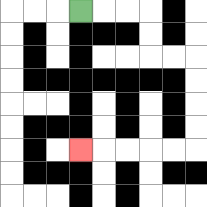{'start': '[3, 0]', 'end': '[3, 6]', 'path_directions': 'R,R,R,D,D,R,R,D,D,D,D,L,L,L,L,L', 'path_coordinates': '[[3, 0], [4, 0], [5, 0], [6, 0], [6, 1], [6, 2], [7, 2], [8, 2], [8, 3], [8, 4], [8, 5], [8, 6], [7, 6], [6, 6], [5, 6], [4, 6], [3, 6]]'}